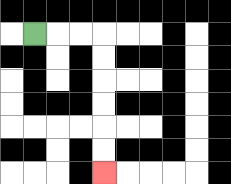{'start': '[1, 1]', 'end': '[4, 7]', 'path_directions': 'R,R,R,D,D,D,D,D,D', 'path_coordinates': '[[1, 1], [2, 1], [3, 1], [4, 1], [4, 2], [4, 3], [4, 4], [4, 5], [4, 6], [4, 7]]'}